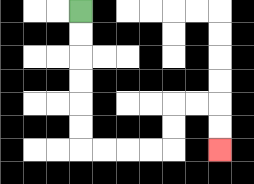{'start': '[3, 0]', 'end': '[9, 6]', 'path_directions': 'D,D,D,D,D,D,R,R,R,R,U,U,R,R,D,D', 'path_coordinates': '[[3, 0], [3, 1], [3, 2], [3, 3], [3, 4], [3, 5], [3, 6], [4, 6], [5, 6], [6, 6], [7, 6], [7, 5], [7, 4], [8, 4], [9, 4], [9, 5], [9, 6]]'}